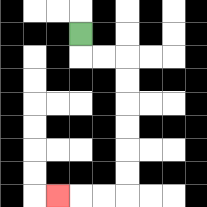{'start': '[3, 1]', 'end': '[2, 8]', 'path_directions': 'D,R,R,D,D,D,D,D,D,L,L,L', 'path_coordinates': '[[3, 1], [3, 2], [4, 2], [5, 2], [5, 3], [5, 4], [5, 5], [5, 6], [5, 7], [5, 8], [4, 8], [3, 8], [2, 8]]'}